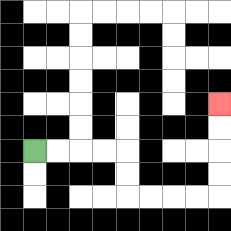{'start': '[1, 6]', 'end': '[9, 4]', 'path_directions': 'R,R,R,R,D,D,R,R,R,R,U,U,U,U', 'path_coordinates': '[[1, 6], [2, 6], [3, 6], [4, 6], [5, 6], [5, 7], [5, 8], [6, 8], [7, 8], [8, 8], [9, 8], [9, 7], [9, 6], [9, 5], [9, 4]]'}